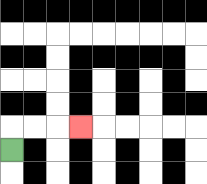{'start': '[0, 6]', 'end': '[3, 5]', 'path_directions': 'U,R,R,R', 'path_coordinates': '[[0, 6], [0, 5], [1, 5], [2, 5], [3, 5]]'}